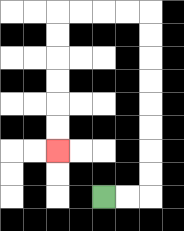{'start': '[4, 8]', 'end': '[2, 6]', 'path_directions': 'R,R,U,U,U,U,U,U,U,U,L,L,L,L,D,D,D,D,D,D', 'path_coordinates': '[[4, 8], [5, 8], [6, 8], [6, 7], [6, 6], [6, 5], [6, 4], [6, 3], [6, 2], [6, 1], [6, 0], [5, 0], [4, 0], [3, 0], [2, 0], [2, 1], [2, 2], [2, 3], [2, 4], [2, 5], [2, 6]]'}